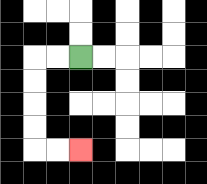{'start': '[3, 2]', 'end': '[3, 6]', 'path_directions': 'L,L,D,D,D,D,R,R', 'path_coordinates': '[[3, 2], [2, 2], [1, 2], [1, 3], [1, 4], [1, 5], [1, 6], [2, 6], [3, 6]]'}